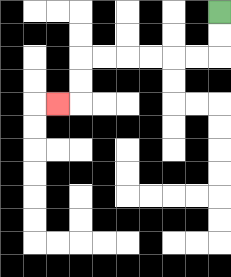{'start': '[9, 0]', 'end': '[2, 4]', 'path_directions': 'D,D,L,L,L,L,L,L,D,D,L', 'path_coordinates': '[[9, 0], [9, 1], [9, 2], [8, 2], [7, 2], [6, 2], [5, 2], [4, 2], [3, 2], [3, 3], [3, 4], [2, 4]]'}